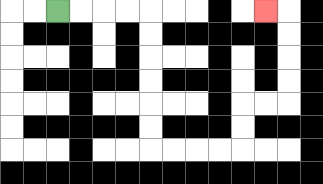{'start': '[2, 0]', 'end': '[11, 0]', 'path_directions': 'R,R,R,R,D,D,D,D,D,D,R,R,R,R,U,U,R,R,U,U,U,U,L', 'path_coordinates': '[[2, 0], [3, 0], [4, 0], [5, 0], [6, 0], [6, 1], [6, 2], [6, 3], [6, 4], [6, 5], [6, 6], [7, 6], [8, 6], [9, 6], [10, 6], [10, 5], [10, 4], [11, 4], [12, 4], [12, 3], [12, 2], [12, 1], [12, 0], [11, 0]]'}